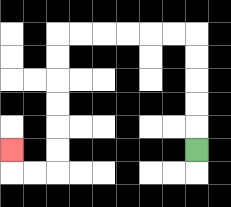{'start': '[8, 6]', 'end': '[0, 6]', 'path_directions': 'U,U,U,U,U,L,L,L,L,L,L,D,D,D,D,D,D,L,L,U', 'path_coordinates': '[[8, 6], [8, 5], [8, 4], [8, 3], [8, 2], [8, 1], [7, 1], [6, 1], [5, 1], [4, 1], [3, 1], [2, 1], [2, 2], [2, 3], [2, 4], [2, 5], [2, 6], [2, 7], [1, 7], [0, 7], [0, 6]]'}